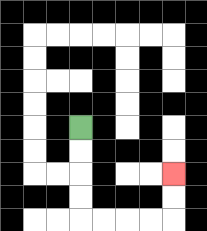{'start': '[3, 5]', 'end': '[7, 7]', 'path_directions': 'D,D,D,D,R,R,R,R,U,U', 'path_coordinates': '[[3, 5], [3, 6], [3, 7], [3, 8], [3, 9], [4, 9], [5, 9], [6, 9], [7, 9], [7, 8], [7, 7]]'}